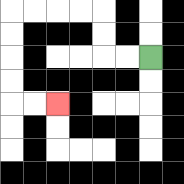{'start': '[6, 2]', 'end': '[2, 4]', 'path_directions': 'L,L,U,U,L,L,L,L,D,D,D,D,R,R', 'path_coordinates': '[[6, 2], [5, 2], [4, 2], [4, 1], [4, 0], [3, 0], [2, 0], [1, 0], [0, 0], [0, 1], [0, 2], [0, 3], [0, 4], [1, 4], [2, 4]]'}